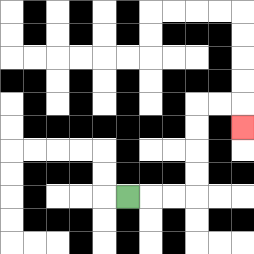{'start': '[5, 8]', 'end': '[10, 5]', 'path_directions': 'R,R,R,U,U,U,U,R,R,D', 'path_coordinates': '[[5, 8], [6, 8], [7, 8], [8, 8], [8, 7], [8, 6], [8, 5], [8, 4], [9, 4], [10, 4], [10, 5]]'}